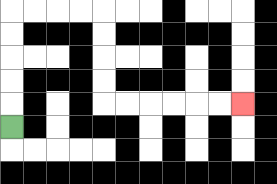{'start': '[0, 5]', 'end': '[10, 4]', 'path_directions': 'U,U,U,U,U,R,R,R,R,D,D,D,D,R,R,R,R,R,R', 'path_coordinates': '[[0, 5], [0, 4], [0, 3], [0, 2], [0, 1], [0, 0], [1, 0], [2, 0], [3, 0], [4, 0], [4, 1], [4, 2], [4, 3], [4, 4], [5, 4], [6, 4], [7, 4], [8, 4], [9, 4], [10, 4]]'}